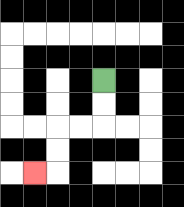{'start': '[4, 3]', 'end': '[1, 7]', 'path_directions': 'D,D,L,L,D,D,L', 'path_coordinates': '[[4, 3], [4, 4], [4, 5], [3, 5], [2, 5], [2, 6], [2, 7], [1, 7]]'}